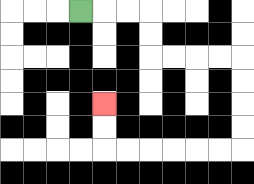{'start': '[3, 0]', 'end': '[4, 4]', 'path_directions': 'R,R,R,D,D,R,R,R,R,D,D,D,D,L,L,L,L,L,L,U,U', 'path_coordinates': '[[3, 0], [4, 0], [5, 0], [6, 0], [6, 1], [6, 2], [7, 2], [8, 2], [9, 2], [10, 2], [10, 3], [10, 4], [10, 5], [10, 6], [9, 6], [8, 6], [7, 6], [6, 6], [5, 6], [4, 6], [4, 5], [4, 4]]'}